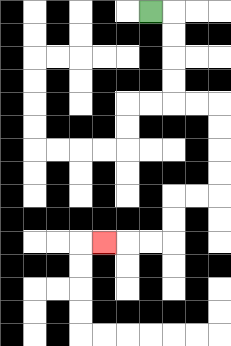{'start': '[6, 0]', 'end': '[4, 10]', 'path_directions': 'R,D,D,D,D,R,R,D,D,D,D,L,L,D,D,L,L,L', 'path_coordinates': '[[6, 0], [7, 0], [7, 1], [7, 2], [7, 3], [7, 4], [8, 4], [9, 4], [9, 5], [9, 6], [9, 7], [9, 8], [8, 8], [7, 8], [7, 9], [7, 10], [6, 10], [5, 10], [4, 10]]'}